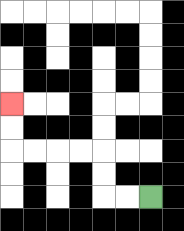{'start': '[6, 8]', 'end': '[0, 4]', 'path_directions': 'L,L,U,U,L,L,L,L,U,U', 'path_coordinates': '[[6, 8], [5, 8], [4, 8], [4, 7], [4, 6], [3, 6], [2, 6], [1, 6], [0, 6], [0, 5], [0, 4]]'}